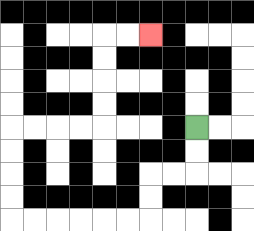{'start': '[8, 5]', 'end': '[6, 1]', 'path_directions': 'D,D,L,L,D,D,L,L,L,L,L,L,U,U,U,U,R,R,R,R,U,U,U,U,R,R', 'path_coordinates': '[[8, 5], [8, 6], [8, 7], [7, 7], [6, 7], [6, 8], [6, 9], [5, 9], [4, 9], [3, 9], [2, 9], [1, 9], [0, 9], [0, 8], [0, 7], [0, 6], [0, 5], [1, 5], [2, 5], [3, 5], [4, 5], [4, 4], [4, 3], [4, 2], [4, 1], [5, 1], [6, 1]]'}